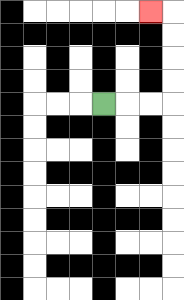{'start': '[4, 4]', 'end': '[6, 0]', 'path_directions': 'R,R,R,U,U,U,U,L', 'path_coordinates': '[[4, 4], [5, 4], [6, 4], [7, 4], [7, 3], [7, 2], [7, 1], [7, 0], [6, 0]]'}